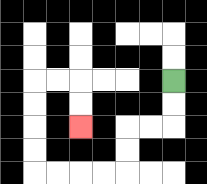{'start': '[7, 3]', 'end': '[3, 5]', 'path_directions': 'D,D,L,L,D,D,L,L,L,L,U,U,U,U,R,R,D,D', 'path_coordinates': '[[7, 3], [7, 4], [7, 5], [6, 5], [5, 5], [5, 6], [5, 7], [4, 7], [3, 7], [2, 7], [1, 7], [1, 6], [1, 5], [1, 4], [1, 3], [2, 3], [3, 3], [3, 4], [3, 5]]'}